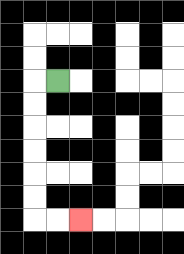{'start': '[2, 3]', 'end': '[3, 9]', 'path_directions': 'L,D,D,D,D,D,D,R,R', 'path_coordinates': '[[2, 3], [1, 3], [1, 4], [1, 5], [1, 6], [1, 7], [1, 8], [1, 9], [2, 9], [3, 9]]'}